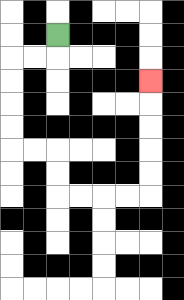{'start': '[2, 1]', 'end': '[6, 3]', 'path_directions': 'D,L,L,D,D,D,D,R,R,D,D,R,R,R,R,U,U,U,U,U', 'path_coordinates': '[[2, 1], [2, 2], [1, 2], [0, 2], [0, 3], [0, 4], [0, 5], [0, 6], [1, 6], [2, 6], [2, 7], [2, 8], [3, 8], [4, 8], [5, 8], [6, 8], [6, 7], [6, 6], [6, 5], [6, 4], [6, 3]]'}